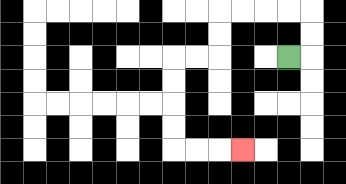{'start': '[12, 2]', 'end': '[10, 6]', 'path_directions': 'R,U,U,L,L,L,L,D,D,L,L,D,D,D,D,R,R,R', 'path_coordinates': '[[12, 2], [13, 2], [13, 1], [13, 0], [12, 0], [11, 0], [10, 0], [9, 0], [9, 1], [9, 2], [8, 2], [7, 2], [7, 3], [7, 4], [7, 5], [7, 6], [8, 6], [9, 6], [10, 6]]'}